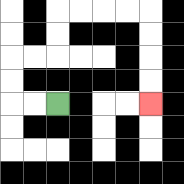{'start': '[2, 4]', 'end': '[6, 4]', 'path_directions': 'L,L,U,U,R,R,U,U,R,R,R,R,D,D,D,D', 'path_coordinates': '[[2, 4], [1, 4], [0, 4], [0, 3], [0, 2], [1, 2], [2, 2], [2, 1], [2, 0], [3, 0], [4, 0], [5, 0], [6, 0], [6, 1], [6, 2], [6, 3], [6, 4]]'}